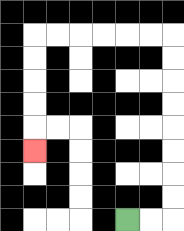{'start': '[5, 9]', 'end': '[1, 6]', 'path_directions': 'R,R,U,U,U,U,U,U,U,U,L,L,L,L,L,L,D,D,D,D,D', 'path_coordinates': '[[5, 9], [6, 9], [7, 9], [7, 8], [7, 7], [7, 6], [7, 5], [7, 4], [7, 3], [7, 2], [7, 1], [6, 1], [5, 1], [4, 1], [3, 1], [2, 1], [1, 1], [1, 2], [1, 3], [1, 4], [1, 5], [1, 6]]'}